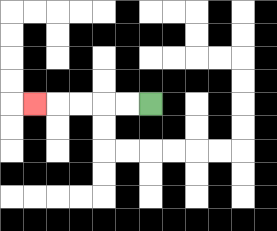{'start': '[6, 4]', 'end': '[1, 4]', 'path_directions': 'L,L,L,L,L', 'path_coordinates': '[[6, 4], [5, 4], [4, 4], [3, 4], [2, 4], [1, 4]]'}